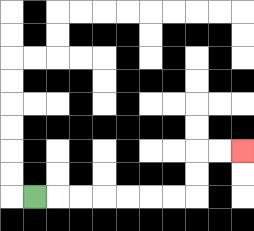{'start': '[1, 8]', 'end': '[10, 6]', 'path_directions': 'R,R,R,R,R,R,R,U,U,R,R', 'path_coordinates': '[[1, 8], [2, 8], [3, 8], [4, 8], [5, 8], [6, 8], [7, 8], [8, 8], [8, 7], [8, 6], [9, 6], [10, 6]]'}